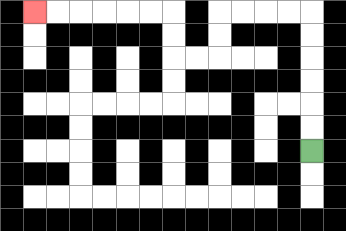{'start': '[13, 6]', 'end': '[1, 0]', 'path_directions': 'U,U,U,U,U,U,L,L,L,L,D,D,L,L,U,U,L,L,L,L,L,L', 'path_coordinates': '[[13, 6], [13, 5], [13, 4], [13, 3], [13, 2], [13, 1], [13, 0], [12, 0], [11, 0], [10, 0], [9, 0], [9, 1], [9, 2], [8, 2], [7, 2], [7, 1], [7, 0], [6, 0], [5, 0], [4, 0], [3, 0], [2, 0], [1, 0]]'}